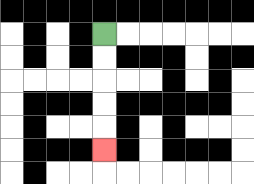{'start': '[4, 1]', 'end': '[4, 6]', 'path_directions': 'D,D,D,D,D', 'path_coordinates': '[[4, 1], [4, 2], [4, 3], [4, 4], [4, 5], [4, 6]]'}